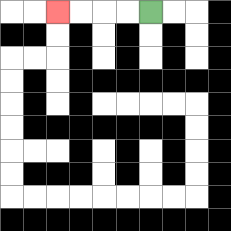{'start': '[6, 0]', 'end': '[2, 0]', 'path_directions': 'L,L,L,L', 'path_coordinates': '[[6, 0], [5, 0], [4, 0], [3, 0], [2, 0]]'}